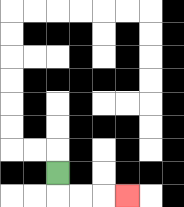{'start': '[2, 7]', 'end': '[5, 8]', 'path_directions': 'D,R,R,R', 'path_coordinates': '[[2, 7], [2, 8], [3, 8], [4, 8], [5, 8]]'}